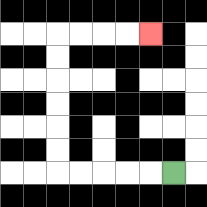{'start': '[7, 7]', 'end': '[6, 1]', 'path_directions': 'L,L,L,L,L,U,U,U,U,U,U,R,R,R,R', 'path_coordinates': '[[7, 7], [6, 7], [5, 7], [4, 7], [3, 7], [2, 7], [2, 6], [2, 5], [2, 4], [2, 3], [2, 2], [2, 1], [3, 1], [4, 1], [5, 1], [6, 1]]'}